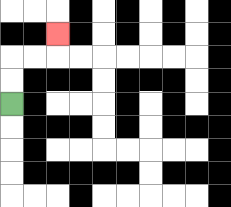{'start': '[0, 4]', 'end': '[2, 1]', 'path_directions': 'U,U,R,R,U', 'path_coordinates': '[[0, 4], [0, 3], [0, 2], [1, 2], [2, 2], [2, 1]]'}